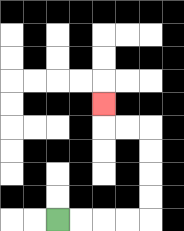{'start': '[2, 9]', 'end': '[4, 4]', 'path_directions': 'R,R,R,R,U,U,U,U,L,L,U', 'path_coordinates': '[[2, 9], [3, 9], [4, 9], [5, 9], [6, 9], [6, 8], [6, 7], [6, 6], [6, 5], [5, 5], [4, 5], [4, 4]]'}